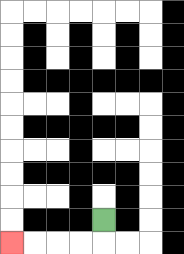{'start': '[4, 9]', 'end': '[0, 10]', 'path_directions': 'D,L,L,L,L', 'path_coordinates': '[[4, 9], [4, 10], [3, 10], [2, 10], [1, 10], [0, 10]]'}